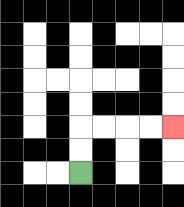{'start': '[3, 7]', 'end': '[7, 5]', 'path_directions': 'U,U,R,R,R,R', 'path_coordinates': '[[3, 7], [3, 6], [3, 5], [4, 5], [5, 5], [6, 5], [7, 5]]'}